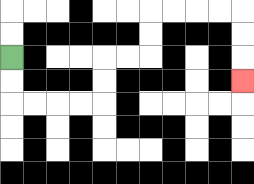{'start': '[0, 2]', 'end': '[10, 3]', 'path_directions': 'D,D,R,R,R,R,U,U,R,R,U,U,R,R,R,R,D,D,D', 'path_coordinates': '[[0, 2], [0, 3], [0, 4], [1, 4], [2, 4], [3, 4], [4, 4], [4, 3], [4, 2], [5, 2], [6, 2], [6, 1], [6, 0], [7, 0], [8, 0], [9, 0], [10, 0], [10, 1], [10, 2], [10, 3]]'}